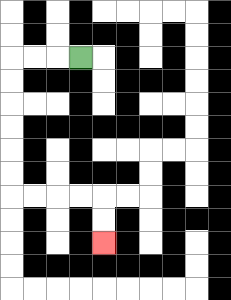{'start': '[3, 2]', 'end': '[4, 10]', 'path_directions': 'L,L,L,D,D,D,D,D,D,R,R,R,R,D,D', 'path_coordinates': '[[3, 2], [2, 2], [1, 2], [0, 2], [0, 3], [0, 4], [0, 5], [0, 6], [0, 7], [0, 8], [1, 8], [2, 8], [3, 8], [4, 8], [4, 9], [4, 10]]'}